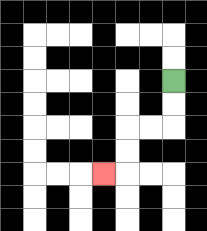{'start': '[7, 3]', 'end': '[4, 7]', 'path_directions': 'D,D,L,L,D,D,L', 'path_coordinates': '[[7, 3], [7, 4], [7, 5], [6, 5], [5, 5], [5, 6], [5, 7], [4, 7]]'}